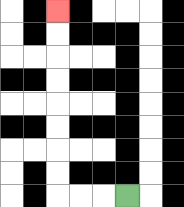{'start': '[5, 8]', 'end': '[2, 0]', 'path_directions': 'L,L,L,U,U,U,U,U,U,U,U', 'path_coordinates': '[[5, 8], [4, 8], [3, 8], [2, 8], [2, 7], [2, 6], [2, 5], [2, 4], [2, 3], [2, 2], [2, 1], [2, 0]]'}